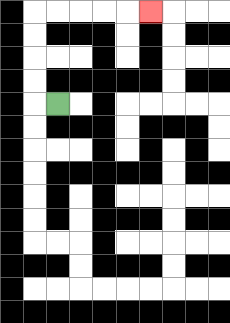{'start': '[2, 4]', 'end': '[6, 0]', 'path_directions': 'L,U,U,U,U,R,R,R,R,R', 'path_coordinates': '[[2, 4], [1, 4], [1, 3], [1, 2], [1, 1], [1, 0], [2, 0], [3, 0], [4, 0], [5, 0], [6, 0]]'}